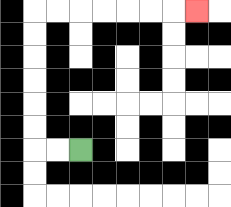{'start': '[3, 6]', 'end': '[8, 0]', 'path_directions': 'L,L,U,U,U,U,U,U,R,R,R,R,R,R,R', 'path_coordinates': '[[3, 6], [2, 6], [1, 6], [1, 5], [1, 4], [1, 3], [1, 2], [1, 1], [1, 0], [2, 0], [3, 0], [4, 0], [5, 0], [6, 0], [7, 0], [8, 0]]'}